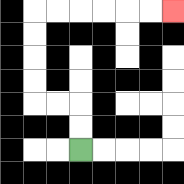{'start': '[3, 6]', 'end': '[7, 0]', 'path_directions': 'U,U,L,L,U,U,U,U,R,R,R,R,R,R', 'path_coordinates': '[[3, 6], [3, 5], [3, 4], [2, 4], [1, 4], [1, 3], [1, 2], [1, 1], [1, 0], [2, 0], [3, 0], [4, 0], [5, 0], [6, 0], [7, 0]]'}